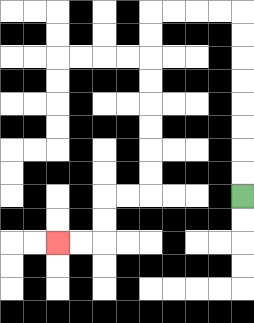{'start': '[10, 8]', 'end': '[2, 10]', 'path_directions': 'U,U,U,U,U,U,U,U,L,L,L,L,D,D,D,D,D,D,D,D,L,L,D,D,L,L', 'path_coordinates': '[[10, 8], [10, 7], [10, 6], [10, 5], [10, 4], [10, 3], [10, 2], [10, 1], [10, 0], [9, 0], [8, 0], [7, 0], [6, 0], [6, 1], [6, 2], [6, 3], [6, 4], [6, 5], [6, 6], [6, 7], [6, 8], [5, 8], [4, 8], [4, 9], [4, 10], [3, 10], [2, 10]]'}